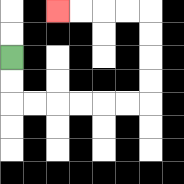{'start': '[0, 2]', 'end': '[2, 0]', 'path_directions': 'D,D,R,R,R,R,R,R,U,U,U,U,L,L,L,L', 'path_coordinates': '[[0, 2], [0, 3], [0, 4], [1, 4], [2, 4], [3, 4], [4, 4], [5, 4], [6, 4], [6, 3], [6, 2], [6, 1], [6, 0], [5, 0], [4, 0], [3, 0], [2, 0]]'}